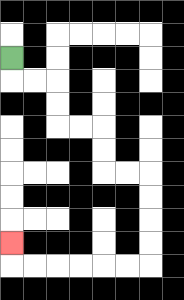{'start': '[0, 2]', 'end': '[0, 10]', 'path_directions': 'D,R,R,D,D,R,R,D,D,R,R,D,D,D,D,L,L,L,L,L,L,U', 'path_coordinates': '[[0, 2], [0, 3], [1, 3], [2, 3], [2, 4], [2, 5], [3, 5], [4, 5], [4, 6], [4, 7], [5, 7], [6, 7], [6, 8], [6, 9], [6, 10], [6, 11], [5, 11], [4, 11], [3, 11], [2, 11], [1, 11], [0, 11], [0, 10]]'}